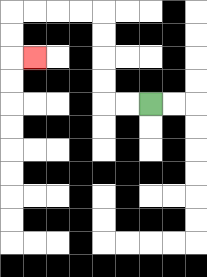{'start': '[6, 4]', 'end': '[1, 2]', 'path_directions': 'L,L,U,U,U,U,L,L,L,L,D,D,R', 'path_coordinates': '[[6, 4], [5, 4], [4, 4], [4, 3], [4, 2], [4, 1], [4, 0], [3, 0], [2, 0], [1, 0], [0, 0], [0, 1], [0, 2], [1, 2]]'}